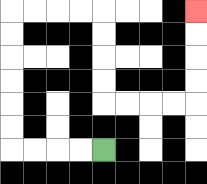{'start': '[4, 6]', 'end': '[8, 0]', 'path_directions': 'L,L,L,L,U,U,U,U,U,U,R,R,R,R,D,D,D,D,R,R,R,R,U,U,U,U', 'path_coordinates': '[[4, 6], [3, 6], [2, 6], [1, 6], [0, 6], [0, 5], [0, 4], [0, 3], [0, 2], [0, 1], [0, 0], [1, 0], [2, 0], [3, 0], [4, 0], [4, 1], [4, 2], [4, 3], [4, 4], [5, 4], [6, 4], [7, 4], [8, 4], [8, 3], [8, 2], [8, 1], [8, 0]]'}